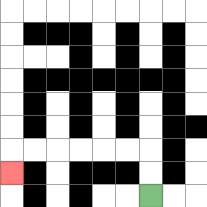{'start': '[6, 8]', 'end': '[0, 7]', 'path_directions': 'U,U,L,L,L,L,L,L,D', 'path_coordinates': '[[6, 8], [6, 7], [6, 6], [5, 6], [4, 6], [3, 6], [2, 6], [1, 6], [0, 6], [0, 7]]'}